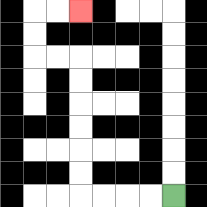{'start': '[7, 8]', 'end': '[3, 0]', 'path_directions': 'L,L,L,L,U,U,U,U,U,U,L,L,U,U,R,R', 'path_coordinates': '[[7, 8], [6, 8], [5, 8], [4, 8], [3, 8], [3, 7], [3, 6], [3, 5], [3, 4], [3, 3], [3, 2], [2, 2], [1, 2], [1, 1], [1, 0], [2, 0], [3, 0]]'}